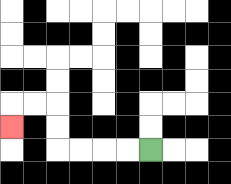{'start': '[6, 6]', 'end': '[0, 5]', 'path_directions': 'L,L,L,L,U,U,L,L,D', 'path_coordinates': '[[6, 6], [5, 6], [4, 6], [3, 6], [2, 6], [2, 5], [2, 4], [1, 4], [0, 4], [0, 5]]'}